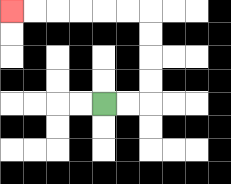{'start': '[4, 4]', 'end': '[0, 0]', 'path_directions': 'R,R,U,U,U,U,L,L,L,L,L,L', 'path_coordinates': '[[4, 4], [5, 4], [6, 4], [6, 3], [6, 2], [6, 1], [6, 0], [5, 0], [4, 0], [3, 0], [2, 0], [1, 0], [0, 0]]'}